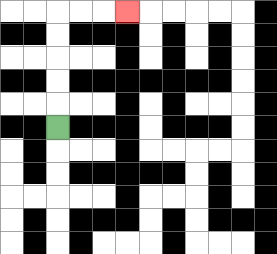{'start': '[2, 5]', 'end': '[5, 0]', 'path_directions': 'U,U,U,U,U,R,R,R', 'path_coordinates': '[[2, 5], [2, 4], [2, 3], [2, 2], [2, 1], [2, 0], [3, 0], [4, 0], [5, 0]]'}